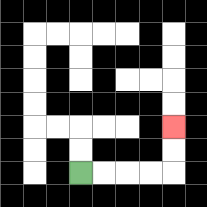{'start': '[3, 7]', 'end': '[7, 5]', 'path_directions': 'R,R,R,R,U,U', 'path_coordinates': '[[3, 7], [4, 7], [5, 7], [6, 7], [7, 7], [7, 6], [7, 5]]'}